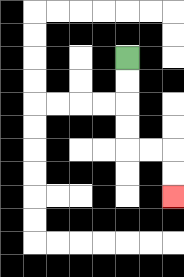{'start': '[5, 2]', 'end': '[7, 8]', 'path_directions': 'D,D,D,D,R,R,D,D', 'path_coordinates': '[[5, 2], [5, 3], [5, 4], [5, 5], [5, 6], [6, 6], [7, 6], [7, 7], [7, 8]]'}